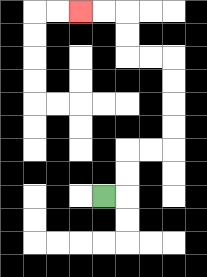{'start': '[4, 8]', 'end': '[3, 0]', 'path_directions': 'R,U,U,R,R,U,U,U,U,L,L,U,U,L,L', 'path_coordinates': '[[4, 8], [5, 8], [5, 7], [5, 6], [6, 6], [7, 6], [7, 5], [7, 4], [7, 3], [7, 2], [6, 2], [5, 2], [5, 1], [5, 0], [4, 0], [3, 0]]'}